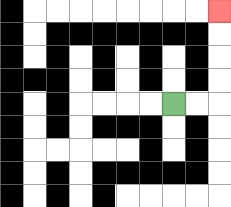{'start': '[7, 4]', 'end': '[9, 0]', 'path_directions': 'R,R,U,U,U,U', 'path_coordinates': '[[7, 4], [8, 4], [9, 4], [9, 3], [9, 2], [9, 1], [9, 0]]'}